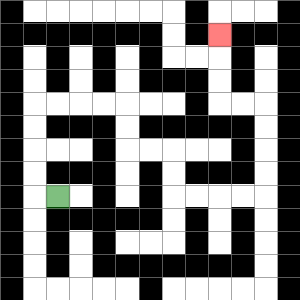{'start': '[2, 8]', 'end': '[9, 1]', 'path_directions': 'L,U,U,U,U,R,R,R,R,D,D,R,R,D,D,R,R,R,R,U,U,U,U,L,L,U,U,U', 'path_coordinates': '[[2, 8], [1, 8], [1, 7], [1, 6], [1, 5], [1, 4], [2, 4], [3, 4], [4, 4], [5, 4], [5, 5], [5, 6], [6, 6], [7, 6], [7, 7], [7, 8], [8, 8], [9, 8], [10, 8], [11, 8], [11, 7], [11, 6], [11, 5], [11, 4], [10, 4], [9, 4], [9, 3], [9, 2], [9, 1]]'}